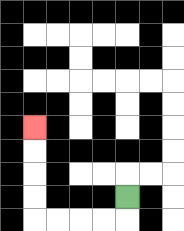{'start': '[5, 8]', 'end': '[1, 5]', 'path_directions': 'D,L,L,L,L,U,U,U,U', 'path_coordinates': '[[5, 8], [5, 9], [4, 9], [3, 9], [2, 9], [1, 9], [1, 8], [1, 7], [1, 6], [1, 5]]'}